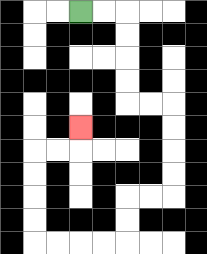{'start': '[3, 0]', 'end': '[3, 5]', 'path_directions': 'R,R,D,D,D,D,R,R,D,D,D,D,L,L,D,D,L,L,L,L,U,U,U,U,R,R,U', 'path_coordinates': '[[3, 0], [4, 0], [5, 0], [5, 1], [5, 2], [5, 3], [5, 4], [6, 4], [7, 4], [7, 5], [7, 6], [7, 7], [7, 8], [6, 8], [5, 8], [5, 9], [5, 10], [4, 10], [3, 10], [2, 10], [1, 10], [1, 9], [1, 8], [1, 7], [1, 6], [2, 6], [3, 6], [3, 5]]'}